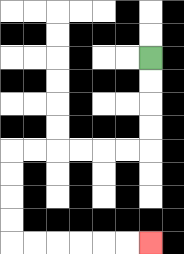{'start': '[6, 2]', 'end': '[6, 10]', 'path_directions': 'D,D,D,D,L,L,L,L,L,L,D,D,D,D,R,R,R,R,R,R', 'path_coordinates': '[[6, 2], [6, 3], [6, 4], [6, 5], [6, 6], [5, 6], [4, 6], [3, 6], [2, 6], [1, 6], [0, 6], [0, 7], [0, 8], [0, 9], [0, 10], [1, 10], [2, 10], [3, 10], [4, 10], [5, 10], [6, 10]]'}